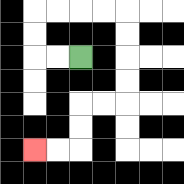{'start': '[3, 2]', 'end': '[1, 6]', 'path_directions': 'L,L,U,U,R,R,R,R,D,D,D,D,L,L,D,D,L,L', 'path_coordinates': '[[3, 2], [2, 2], [1, 2], [1, 1], [1, 0], [2, 0], [3, 0], [4, 0], [5, 0], [5, 1], [5, 2], [5, 3], [5, 4], [4, 4], [3, 4], [3, 5], [3, 6], [2, 6], [1, 6]]'}